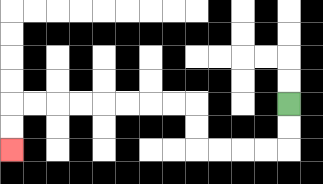{'start': '[12, 4]', 'end': '[0, 6]', 'path_directions': 'D,D,L,L,L,L,U,U,L,L,L,L,L,L,L,L,D,D', 'path_coordinates': '[[12, 4], [12, 5], [12, 6], [11, 6], [10, 6], [9, 6], [8, 6], [8, 5], [8, 4], [7, 4], [6, 4], [5, 4], [4, 4], [3, 4], [2, 4], [1, 4], [0, 4], [0, 5], [0, 6]]'}